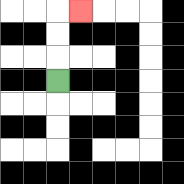{'start': '[2, 3]', 'end': '[3, 0]', 'path_directions': 'U,U,U,R', 'path_coordinates': '[[2, 3], [2, 2], [2, 1], [2, 0], [3, 0]]'}